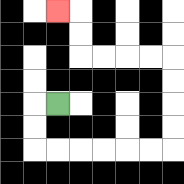{'start': '[2, 4]', 'end': '[2, 0]', 'path_directions': 'L,D,D,R,R,R,R,R,R,U,U,U,U,L,L,L,L,U,U,L', 'path_coordinates': '[[2, 4], [1, 4], [1, 5], [1, 6], [2, 6], [3, 6], [4, 6], [5, 6], [6, 6], [7, 6], [7, 5], [7, 4], [7, 3], [7, 2], [6, 2], [5, 2], [4, 2], [3, 2], [3, 1], [3, 0], [2, 0]]'}